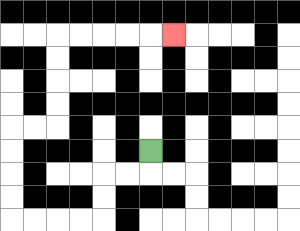{'start': '[6, 6]', 'end': '[7, 1]', 'path_directions': 'D,L,L,D,D,L,L,L,L,U,U,U,U,R,R,U,U,U,U,R,R,R,R,R', 'path_coordinates': '[[6, 6], [6, 7], [5, 7], [4, 7], [4, 8], [4, 9], [3, 9], [2, 9], [1, 9], [0, 9], [0, 8], [0, 7], [0, 6], [0, 5], [1, 5], [2, 5], [2, 4], [2, 3], [2, 2], [2, 1], [3, 1], [4, 1], [5, 1], [6, 1], [7, 1]]'}